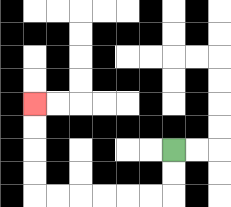{'start': '[7, 6]', 'end': '[1, 4]', 'path_directions': 'D,D,L,L,L,L,L,L,U,U,U,U', 'path_coordinates': '[[7, 6], [7, 7], [7, 8], [6, 8], [5, 8], [4, 8], [3, 8], [2, 8], [1, 8], [1, 7], [1, 6], [1, 5], [1, 4]]'}